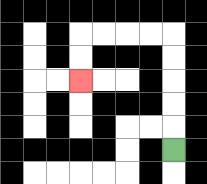{'start': '[7, 6]', 'end': '[3, 3]', 'path_directions': 'U,U,U,U,U,L,L,L,L,D,D', 'path_coordinates': '[[7, 6], [7, 5], [7, 4], [7, 3], [7, 2], [7, 1], [6, 1], [5, 1], [4, 1], [3, 1], [3, 2], [3, 3]]'}